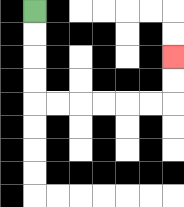{'start': '[1, 0]', 'end': '[7, 2]', 'path_directions': 'D,D,D,D,R,R,R,R,R,R,U,U', 'path_coordinates': '[[1, 0], [1, 1], [1, 2], [1, 3], [1, 4], [2, 4], [3, 4], [4, 4], [5, 4], [6, 4], [7, 4], [7, 3], [7, 2]]'}